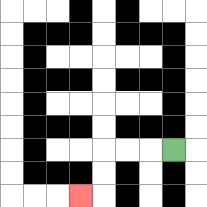{'start': '[7, 6]', 'end': '[3, 8]', 'path_directions': 'L,L,L,D,D,L', 'path_coordinates': '[[7, 6], [6, 6], [5, 6], [4, 6], [4, 7], [4, 8], [3, 8]]'}